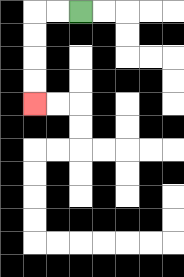{'start': '[3, 0]', 'end': '[1, 4]', 'path_directions': 'L,L,D,D,D,D', 'path_coordinates': '[[3, 0], [2, 0], [1, 0], [1, 1], [1, 2], [1, 3], [1, 4]]'}